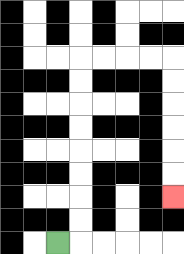{'start': '[2, 10]', 'end': '[7, 8]', 'path_directions': 'R,U,U,U,U,U,U,U,U,R,R,R,R,D,D,D,D,D,D', 'path_coordinates': '[[2, 10], [3, 10], [3, 9], [3, 8], [3, 7], [3, 6], [3, 5], [3, 4], [3, 3], [3, 2], [4, 2], [5, 2], [6, 2], [7, 2], [7, 3], [7, 4], [7, 5], [7, 6], [7, 7], [7, 8]]'}